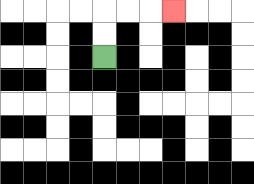{'start': '[4, 2]', 'end': '[7, 0]', 'path_directions': 'U,U,R,R,R', 'path_coordinates': '[[4, 2], [4, 1], [4, 0], [5, 0], [6, 0], [7, 0]]'}